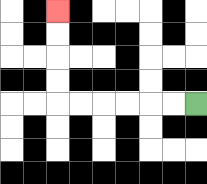{'start': '[8, 4]', 'end': '[2, 0]', 'path_directions': 'L,L,L,L,L,L,U,U,U,U', 'path_coordinates': '[[8, 4], [7, 4], [6, 4], [5, 4], [4, 4], [3, 4], [2, 4], [2, 3], [2, 2], [2, 1], [2, 0]]'}